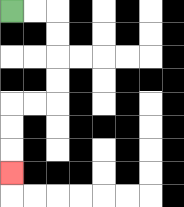{'start': '[0, 0]', 'end': '[0, 7]', 'path_directions': 'R,R,D,D,D,D,L,L,D,D,D', 'path_coordinates': '[[0, 0], [1, 0], [2, 0], [2, 1], [2, 2], [2, 3], [2, 4], [1, 4], [0, 4], [0, 5], [0, 6], [0, 7]]'}